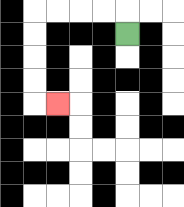{'start': '[5, 1]', 'end': '[2, 4]', 'path_directions': 'U,L,L,L,L,D,D,D,D,R', 'path_coordinates': '[[5, 1], [5, 0], [4, 0], [3, 0], [2, 0], [1, 0], [1, 1], [1, 2], [1, 3], [1, 4], [2, 4]]'}